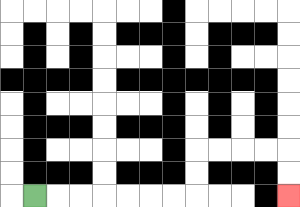{'start': '[1, 8]', 'end': '[12, 8]', 'path_directions': 'R,R,R,R,R,R,R,U,U,R,R,R,R,D,D', 'path_coordinates': '[[1, 8], [2, 8], [3, 8], [4, 8], [5, 8], [6, 8], [7, 8], [8, 8], [8, 7], [8, 6], [9, 6], [10, 6], [11, 6], [12, 6], [12, 7], [12, 8]]'}